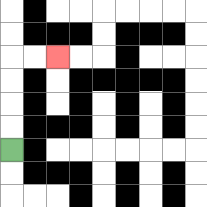{'start': '[0, 6]', 'end': '[2, 2]', 'path_directions': 'U,U,U,U,R,R', 'path_coordinates': '[[0, 6], [0, 5], [0, 4], [0, 3], [0, 2], [1, 2], [2, 2]]'}